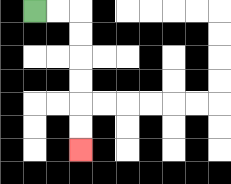{'start': '[1, 0]', 'end': '[3, 6]', 'path_directions': 'R,R,D,D,D,D,D,D', 'path_coordinates': '[[1, 0], [2, 0], [3, 0], [3, 1], [3, 2], [3, 3], [3, 4], [3, 5], [3, 6]]'}